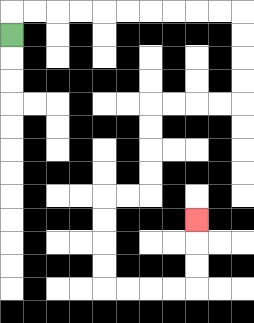{'start': '[0, 1]', 'end': '[8, 9]', 'path_directions': 'U,R,R,R,R,R,R,R,R,R,R,D,D,D,D,L,L,L,L,D,D,D,D,L,L,D,D,D,D,R,R,R,R,U,U,U', 'path_coordinates': '[[0, 1], [0, 0], [1, 0], [2, 0], [3, 0], [4, 0], [5, 0], [6, 0], [7, 0], [8, 0], [9, 0], [10, 0], [10, 1], [10, 2], [10, 3], [10, 4], [9, 4], [8, 4], [7, 4], [6, 4], [6, 5], [6, 6], [6, 7], [6, 8], [5, 8], [4, 8], [4, 9], [4, 10], [4, 11], [4, 12], [5, 12], [6, 12], [7, 12], [8, 12], [8, 11], [8, 10], [8, 9]]'}